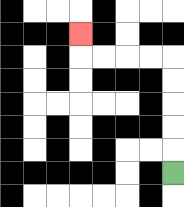{'start': '[7, 7]', 'end': '[3, 1]', 'path_directions': 'U,U,U,U,U,L,L,L,L,U', 'path_coordinates': '[[7, 7], [7, 6], [7, 5], [7, 4], [7, 3], [7, 2], [6, 2], [5, 2], [4, 2], [3, 2], [3, 1]]'}